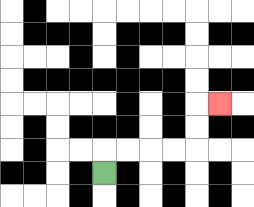{'start': '[4, 7]', 'end': '[9, 4]', 'path_directions': 'U,R,R,R,R,U,U,R', 'path_coordinates': '[[4, 7], [4, 6], [5, 6], [6, 6], [7, 6], [8, 6], [8, 5], [8, 4], [9, 4]]'}